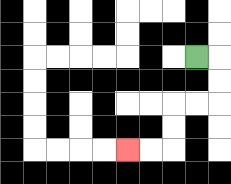{'start': '[8, 2]', 'end': '[5, 6]', 'path_directions': 'R,D,D,L,L,D,D,L,L', 'path_coordinates': '[[8, 2], [9, 2], [9, 3], [9, 4], [8, 4], [7, 4], [7, 5], [7, 6], [6, 6], [5, 6]]'}